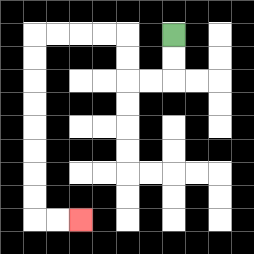{'start': '[7, 1]', 'end': '[3, 9]', 'path_directions': 'D,D,L,L,U,U,L,L,L,L,D,D,D,D,D,D,D,D,R,R', 'path_coordinates': '[[7, 1], [7, 2], [7, 3], [6, 3], [5, 3], [5, 2], [5, 1], [4, 1], [3, 1], [2, 1], [1, 1], [1, 2], [1, 3], [1, 4], [1, 5], [1, 6], [1, 7], [1, 8], [1, 9], [2, 9], [3, 9]]'}